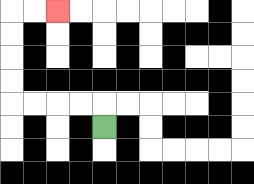{'start': '[4, 5]', 'end': '[2, 0]', 'path_directions': 'U,L,L,L,L,U,U,U,U,R,R', 'path_coordinates': '[[4, 5], [4, 4], [3, 4], [2, 4], [1, 4], [0, 4], [0, 3], [0, 2], [0, 1], [0, 0], [1, 0], [2, 0]]'}